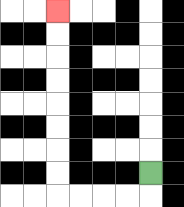{'start': '[6, 7]', 'end': '[2, 0]', 'path_directions': 'D,L,L,L,L,U,U,U,U,U,U,U,U', 'path_coordinates': '[[6, 7], [6, 8], [5, 8], [4, 8], [3, 8], [2, 8], [2, 7], [2, 6], [2, 5], [2, 4], [2, 3], [2, 2], [2, 1], [2, 0]]'}